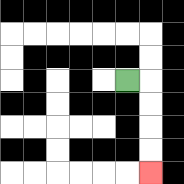{'start': '[5, 3]', 'end': '[6, 7]', 'path_directions': 'R,D,D,D,D', 'path_coordinates': '[[5, 3], [6, 3], [6, 4], [6, 5], [6, 6], [6, 7]]'}